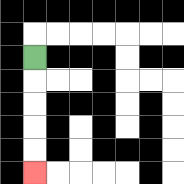{'start': '[1, 2]', 'end': '[1, 7]', 'path_directions': 'D,D,D,D,D', 'path_coordinates': '[[1, 2], [1, 3], [1, 4], [1, 5], [1, 6], [1, 7]]'}